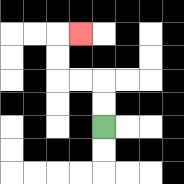{'start': '[4, 5]', 'end': '[3, 1]', 'path_directions': 'U,U,L,L,U,U,R', 'path_coordinates': '[[4, 5], [4, 4], [4, 3], [3, 3], [2, 3], [2, 2], [2, 1], [3, 1]]'}